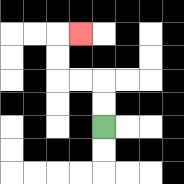{'start': '[4, 5]', 'end': '[3, 1]', 'path_directions': 'U,U,L,L,U,U,R', 'path_coordinates': '[[4, 5], [4, 4], [4, 3], [3, 3], [2, 3], [2, 2], [2, 1], [3, 1]]'}